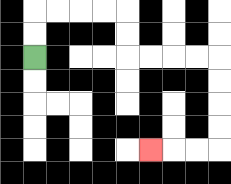{'start': '[1, 2]', 'end': '[6, 6]', 'path_directions': 'U,U,R,R,R,R,D,D,R,R,R,R,D,D,D,D,L,L,L', 'path_coordinates': '[[1, 2], [1, 1], [1, 0], [2, 0], [3, 0], [4, 0], [5, 0], [5, 1], [5, 2], [6, 2], [7, 2], [8, 2], [9, 2], [9, 3], [9, 4], [9, 5], [9, 6], [8, 6], [7, 6], [6, 6]]'}